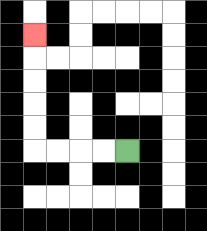{'start': '[5, 6]', 'end': '[1, 1]', 'path_directions': 'L,L,L,L,U,U,U,U,U', 'path_coordinates': '[[5, 6], [4, 6], [3, 6], [2, 6], [1, 6], [1, 5], [1, 4], [1, 3], [1, 2], [1, 1]]'}